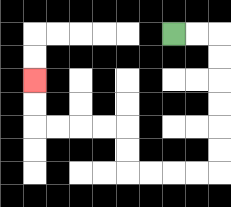{'start': '[7, 1]', 'end': '[1, 3]', 'path_directions': 'R,R,D,D,D,D,D,D,L,L,L,L,U,U,L,L,L,L,U,U', 'path_coordinates': '[[7, 1], [8, 1], [9, 1], [9, 2], [9, 3], [9, 4], [9, 5], [9, 6], [9, 7], [8, 7], [7, 7], [6, 7], [5, 7], [5, 6], [5, 5], [4, 5], [3, 5], [2, 5], [1, 5], [1, 4], [1, 3]]'}